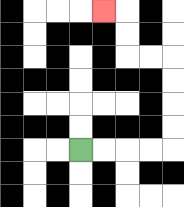{'start': '[3, 6]', 'end': '[4, 0]', 'path_directions': 'R,R,R,R,U,U,U,U,L,L,U,U,L', 'path_coordinates': '[[3, 6], [4, 6], [5, 6], [6, 6], [7, 6], [7, 5], [7, 4], [7, 3], [7, 2], [6, 2], [5, 2], [5, 1], [5, 0], [4, 0]]'}